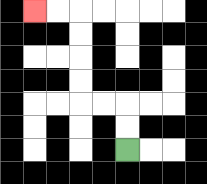{'start': '[5, 6]', 'end': '[1, 0]', 'path_directions': 'U,U,L,L,U,U,U,U,L,L', 'path_coordinates': '[[5, 6], [5, 5], [5, 4], [4, 4], [3, 4], [3, 3], [3, 2], [3, 1], [3, 0], [2, 0], [1, 0]]'}